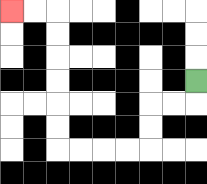{'start': '[8, 3]', 'end': '[0, 0]', 'path_directions': 'D,L,L,D,D,L,L,L,L,U,U,U,U,U,U,L,L', 'path_coordinates': '[[8, 3], [8, 4], [7, 4], [6, 4], [6, 5], [6, 6], [5, 6], [4, 6], [3, 6], [2, 6], [2, 5], [2, 4], [2, 3], [2, 2], [2, 1], [2, 0], [1, 0], [0, 0]]'}